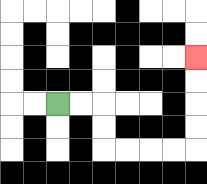{'start': '[2, 4]', 'end': '[8, 2]', 'path_directions': 'R,R,D,D,R,R,R,R,U,U,U,U', 'path_coordinates': '[[2, 4], [3, 4], [4, 4], [4, 5], [4, 6], [5, 6], [6, 6], [7, 6], [8, 6], [8, 5], [8, 4], [8, 3], [8, 2]]'}